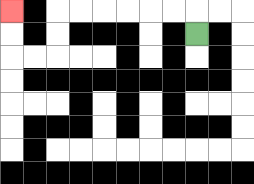{'start': '[8, 1]', 'end': '[0, 0]', 'path_directions': 'U,L,L,L,L,L,L,D,D,L,L,U,U', 'path_coordinates': '[[8, 1], [8, 0], [7, 0], [6, 0], [5, 0], [4, 0], [3, 0], [2, 0], [2, 1], [2, 2], [1, 2], [0, 2], [0, 1], [0, 0]]'}